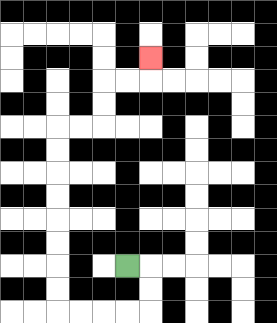{'start': '[5, 11]', 'end': '[6, 2]', 'path_directions': 'R,D,D,L,L,L,L,U,U,U,U,U,U,U,U,R,R,U,U,R,R,U', 'path_coordinates': '[[5, 11], [6, 11], [6, 12], [6, 13], [5, 13], [4, 13], [3, 13], [2, 13], [2, 12], [2, 11], [2, 10], [2, 9], [2, 8], [2, 7], [2, 6], [2, 5], [3, 5], [4, 5], [4, 4], [4, 3], [5, 3], [6, 3], [6, 2]]'}